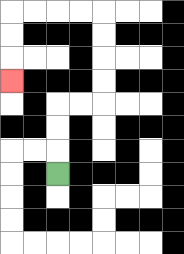{'start': '[2, 7]', 'end': '[0, 3]', 'path_directions': 'U,U,U,R,R,U,U,U,U,L,L,L,L,D,D,D', 'path_coordinates': '[[2, 7], [2, 6], [2, 5], [2, 4], [3, 4], [4, 4], [4, 3], [4, 2], [4, 1], [4, 0], [3, 0], [2, 0], [1, 0], [0, 0], [0, 1], [0, 2], [0, 3]]'}